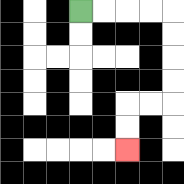{'start': '[3, 0]', 'end': '[5, 6]', 'path_directions': 'R,R,R,R,D,D,D,D,L,L,D,D', 'path_coordinates': '[[3, 0], [4, 0], [5, 0], [6, 0], [7, 0], [7, 1], [7, 2], [7, 3], [7, 4], [6, 4], [5, 4], [5, 5], [5, 6]]'}